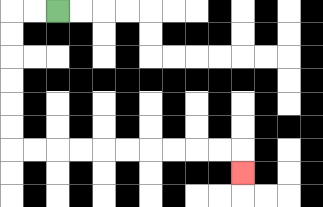{'start': '[2, 0]', 'end': '[10, 7]', 'path_directions': 'L,L,D,D,D,D,D,D,R,R,R,R,R,R,R,R,R,R,D', 'path_coordinates': '[[2, 0], [1, 0], [0, 0], [0, 1], [0, 2], [0, 3], [0, 4], [0, 5], [0, 6], [1, 6], [2, 6], [3, 6], [4, 6], [5, 6], [6, 6], [7, 6], [8, 6], [9, 6], [10, 6], [10, 7]]'}